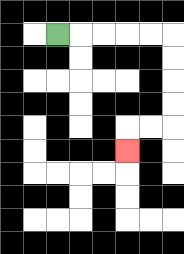{'start': '[2, 1]', 'end': '[5, 6]', 'path_directions': 'R,R,R,R,R,D,D,D,D,L,L,D', 'path_coordinates': '[[2, 1], [3, 1], [4, 1], [5, 1], [6, 1], [7, 1], [7, 2], [7, 3], [7, 4], [7, 5], [6, 5], [5, 5], [5, 6]]'}